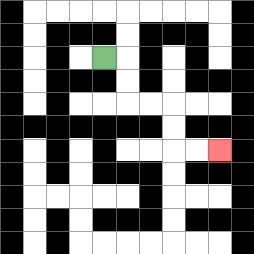{'start': '[4, 2]', 'end': '[9, 6]', 'path_directions': 'R,D,D,R,R,D,D,R,R', 'path_coordinates': '[[4, 2], [5, 2], [5, 3], [5, 4], [6, 4], [7, 4], [7, 5], [7, 6], [8, 6], [9, 6]]'}